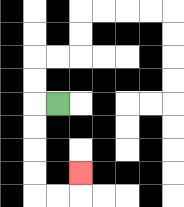{'start': '[2, 4]', 'end': '[3, 7]', 'path_directions': 'L,D,D,D,D,R,R,U', 'path_coordinates': '[[2, 4], [1, 4], [1, 5], [1, 6], [1, 7], [1, 8], [2, 8], [3, 8], [3, 7]]'}